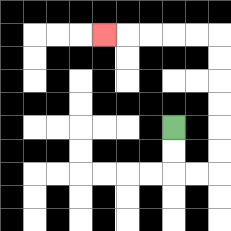{'start': '[7, 5]', 'end': '[4, 1]', 'path_directions': 'D,D,R,R,U,U,U,U,U,U,L,L,L,L,L', 'path_coordinates': '[[7, 5], [7, 6], [7, 7], [8, 7], [9, 7], [9, 6], [9, 5], [9, 4], [9, 3], [9, 2], [9, 1], [8, 1], [7, 1], [6, 1], [5, 1], [4, 1]]'}